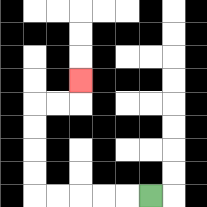{'start': '[6, 8]', 'end': '[3, 3]', 'path_directions': 'L,L,L,L,L,U,U,U,U,R,R,U', 'path_coordinates': '[[6, 8], [5, 8], [4, 8], [3, 8], [2, 8], [1, 8], [1, 7], [1, 6], [1, 5], [1, 4], [2, 4], [3, 4], [3, 3]]'}